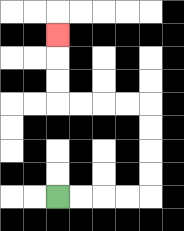{'start': '[2, 8]', 'end': '[2, 1]', 'path_directions': 'R,R,R,R,U,U,U,U,L,L,L,L,U,U,U', 'path_coordinates': '[[2, 8], [3, 8], [4, 8], [5, 8], [6, 8], [6, 7], [6, 6], [6, 5], [6, 4], [5, 4], [4, 4], [3, 4], [2, 4], [2, 3], [2, 2], [2, 1]]'}